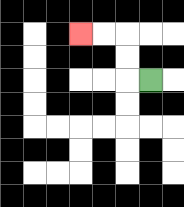{'start': '[6, 3]', 'end': '[3, 1]', 'path_directions': 'L,U,U,L,L', 'path_coordinates': '[[6, 3], [5, 3], [5, 2], [5, 1], [4, 1], [3, 1]]'}